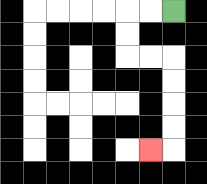{'start': '[7, 0]', 'end': '[6, 6]', 'path_directions': 'L,L,D,D,R,R,D,D,D,D,L', 'path_coordinates': '[[7, 0], [6, 0], [5, 0], [5, 1], [5, 2], [6, 2], [7, 2], [7, 3], [7, 4], [7, 5], [7, 6], [6, 6]]'}